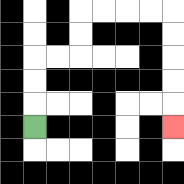{'start': '[1, 5]', 'end': '[7, 5]', 'path_directions': 'U,U,U,R,R,U,U,R,R,R,R,D,D,D,D,D', 'path_coordinates': '[[1, 5], [1, 4], [1, 3], [1, 2], [2, 2], [3, 2], [3, 1], [3, 0], [4, 0], [5, 0], [6, 0], [7, 0], [7, 1], [7, 2], [7, 3], [7, 4], [7, 5]]'}